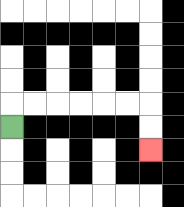{'start': '[0, 5]', 'end': '[6, 6]', 'path_directions': 'U,R,R,R,R,R,R,D,D', 'path_coordinates': '[[0, 5], [0, 4], [1, 4], [2, 4], [3, 4], [4, 4], [5, 4], [6, 4], [6, 5], [6, 6]]'}